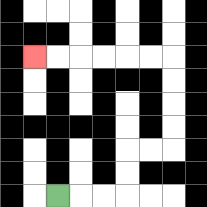{'start': '[2, 8]', 'end': '[1, 2]', 'path_directions': 'R,R,R,U,U,R,R,U,U,U,U,L,L,L,L,L,L', 'path_coordinates': '[[2, 8], [3, 8], [4, 8], [5, 8], [5, 7], [5, 6], [6, 6], [7, 6], [7, 5], [7, 4], [7, 3], [7, 2], [6, 2], [5, 2], [4, 2], [3, 2], [2, 2], [1, 2]]'}